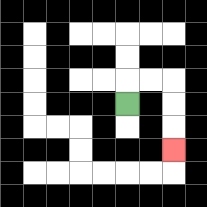{'start': '[5, 4]', 'end': '[7, 6]', 'path_directions': 'U,R,R,D,D,D', 'path_coordinates': '[[5, 4], [5, 3], [6, 3], [7, 3], [7, 4], [7, 5], [7, 6]]'}